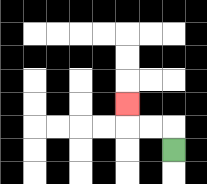{'start': '[7, 6]', 'end': '[5, 4]', 'path_directions': 'U,L,L,U', 'path_coordinates': '[[7, 6], [7, 5], [6, 5], [5, 5], [5, 4]]'}